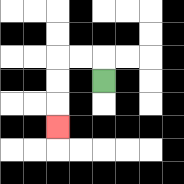{'start': '[4, 3]', 'end': '[2, 5]', 'path_directions': 'U,L,L,D,D,D', 'path_coordinates': '[[4, 3], [4, 2], [3, 2], [2, 2], [2, 3], [2, 4], [2, 5]]'}